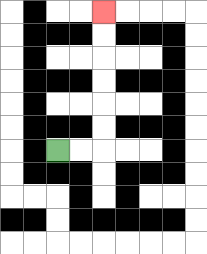{'start': '[2, 6]', 'end': '[4, 0]', 'path_directions': 'R,R,U,U,U,U,U,U', 'path_coordinates': '[[2, 6], [3, 6], [4, 6], [4, 5], [4, 4], [4, 3], [4, 2], [4, 1], [4, 0]]'}